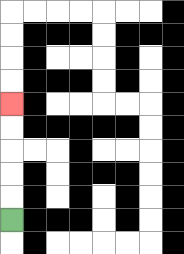{'start': '[0, 9]', 'end': '[0, 4]', 'path_directions': 'U,U,U,U,U', 'path_coordinates': '[[0, 9], [0, 8], [0, 7], [0, 6], [0, 5], [0, 4]]'}